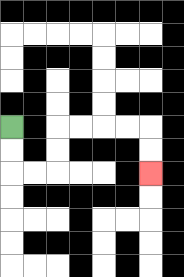{'start': '[0, 5]', 'end': '[6, 7]', 'path_directions': 'D,D,R,R,U,U,R,R,R,R,D,D', 'path_coordinates': '[[0, 5], [0, 6], [0, 7], [1, 7], [2, 7], [2, 6], [2, 5], [3, 5], [4, 5], [5, 5], [6, 5], [6, 6], [6, 7]]'}